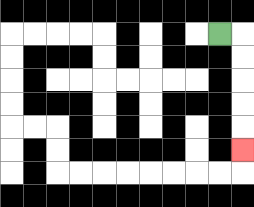{'start': '[9, 1]', 'end': '[10, 6]', 'path_directions': 'R,D,D,D,D,D', 'path_coordinates': '[[9, 1], [10, 1], [10, 2], [10, 3], [10, 4], [10, 5], [10, 6]]'}